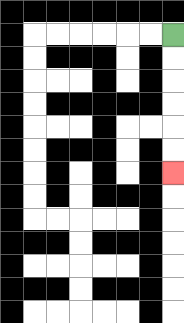{'start': '[7, 1]', 'end': '[7, 7]', 'path_directions': 'D,D,D,D,D,D', 'path_coordinates': '[[7, 1], [7, 2], [7, 3], [7, 4], [7, 5], [7, 6], [7, 7]]'}